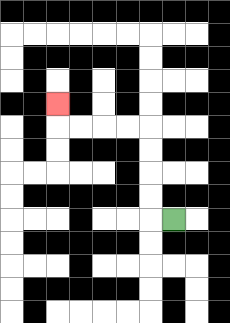{'start': '[7, 9]', 'end': '[2, 4]', 'path_directions': 'L,U,U,U,U,L,L,L,L,U', 'path_coordinates': '[[7, 9], [6, 9], [6, 8], [6, 7], [6, 6], [6, 5], [5, 5], [4, 5], [3, 5], [2, 5], [2, 4]]'}